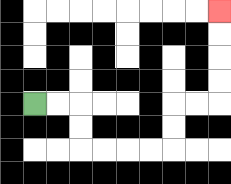{'start': '[1, 4]', 'end': '[9, 0]', 'path_directions': 'R,R,D,D,R,R,R,R,U,U,R,R,U,U,U,U', 'path_coordinates': '[[1, 4], [2, 4], [3, 4], [3, 5], [3, 6], [4, 6], [5, 6], [6, 6], [7, 6], [7, 5], [7, 4], [8, 4], [9, 4], [9, 3], [9, 2], [9, 1], [9, 0]]'}